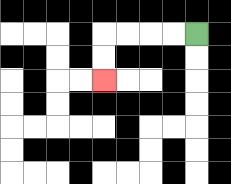{'start': '[8, 1]', 'end': '[4, 3]', 'path_directions': 'L,L,L,L,D,D', 'path_coordinates': '[[8, 1], [7, 1], [6, 1], [5, 1], [4, 1], [4, 2], [4, 3]]'}